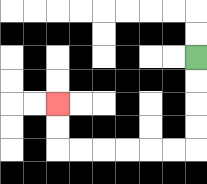{'start': '[8, 2]', 'end': '[2, 4]', 'path_directions': 'D,D,D,D,L,L,L,L,L,L,U,U', 'path_coordinates': '[[8, 2], [8, 3], [8, 4], [8, 5], [8, 6], [7, 6], [6, 6], [5, 6], [4, 6], [3, 6], [2, 6], [2, 5], [2, 4]]'}